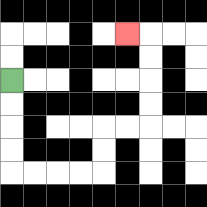{'start': '[0, 3]', 'end': '[5, 1]', 'path_directions': 'D,D,D,D,R,R,R,R,U,U,R,R,U,U,U,U,L', 'path_coordinates': '[[0, 3], [0, 4], [0, 5], [0, 6], [0, 7], [1, 7], [2, 7], [3, 7], [4, 7], [4, 6], [4, 5], [5, 5], [6, 5], [6, 4], [6, 3], [6, 2], [6, 1], [5, 1]]'}